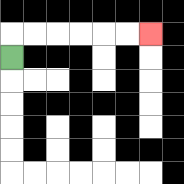{'start': '[0, 2]', 'end': '[6, 1]', 'path_directions': 'U,R,R,R,R,R,R', 'path_coordinates': '[[0, 2], [0, 1], [1, 1], [2, 1], [3, 1], [4, 1], [5, 1], [6, 1]]'}